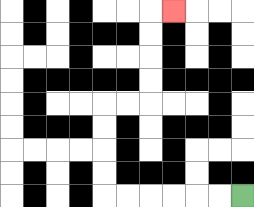{'start': '[10, 8]', 'end': '[7, 0]', 'path_directions': 'L,L,L,L,L,L,U,U,U,U,R,R,U,U,U,U,R', 'path_coordinates': '[[10, 8], [9, 8], [8, 8], [7, 8], [6, 8], [5, 8], [4, 8], [4, 7], [4, 6], [4, 5], [4, 4], [5, 4], [6, 4], [6, 3], [6, 2], [6, 1], [6, 0], [7, 0]]'}